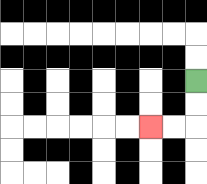{'start': '[8, 3]', 'end': '[6, 5]', 'path_directions': 'D,D,L,L', 'path_coordinates': '[[8, 3], [8, 4], [8, 5], [7, 5], [6, 5]]'}